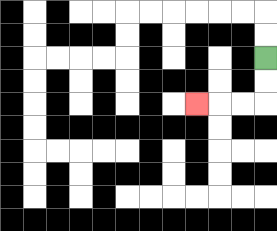{'start': '[11, 2]', 'end': '[8, 4]', 'path_directions': 'D,D,L,L,L', 'path_coordinates': '[[11, 2], [11, 3], [11, 4], [10, 4], [9, 4], [8, 4]]'}